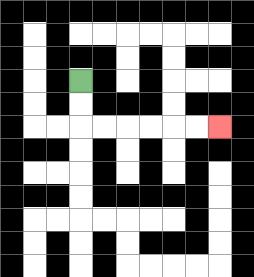{'start': '[3, 3]', 'end': '[9, 5]', 'path_directions': 'D,D,R,R,R,R,R,R', 'path_coordinates': '[[3, 3], [3, 4], [3, 5], [4, 5], [5, 5], [6, 5], [7, 5], [8, 5], [9, 5]]'}